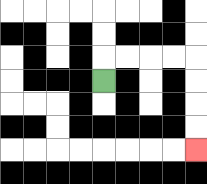{'start': '[4, 3]', 'end': '[8, 6]', 'path_directions': 'U,R,R,R,R,D,D,D,D', 'path_coordinates': '[[4, 3], [4, 2], [5, 2], [6, 2], [7, 2], [8, 2], [8, 3], [8, 4], [8, 5], [8, 6]]'}